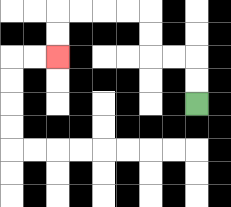{'start': '[8, 4]', 'end': '[2, 2]', 'path_directions': 'U,U,L,L,U,U,L,L,L,L,D,D', 'path_coordinates': '[[8, 4], [8, 3], [8, 2], [7, 2], [6, 2], [6, 1], [6, 0], [5, 0], [4, 0], [3, 0], [2, 0], [2, 1], [2, 2]]'}